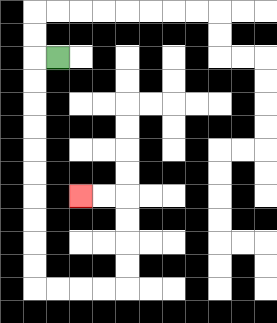{'start': '[2, 2]', 'end': '[3, 8]', 'path_directions': 'L,D,D,D,D,D,D,D,D,D,D,R,R,R,R,U,U,U,U,L,L', 'path_coordinates': '[[2, 2], [1, 2], [1, 3], [1, 4], [1, 5], [1, 6], [1, 7], [1, 8], [1, 9], [1, 10], [1, 11], [1, 12], [2, 12], [3, 12], [4, 12], [5, 12], [5, 11], [5, 10], [5, 9], [5, 8], [4, 8], [3, 8]]'}